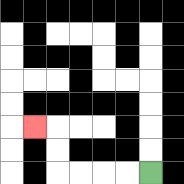{'start': '[6, 7]', 'end': '[1, 5]', 'path_directions': 'L,L,L,L,U,U,L', 'path_coordinates': '[[6, 7], [5, 7], [4, 7], [3, 7], [2, 7], [2, 6], [2, 5], [1, 5]]'}